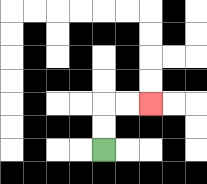{'start': '[4, 6]', 'end': '[6, 4]', 'path_directions': 'U,U,R,R', 'path_coordinates': '[[4, 6], [4, 5], [4, 4], [5, 4], [6, 4]]'}